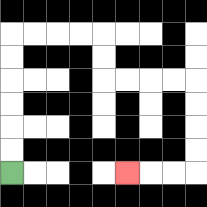{'start': '[0, 7]', 'end': '[5, 7]', 'path_directions': 'U,U,U,U,U,U,R,R,R,R,D,D,R,R,R,R,D,D,D,D,L,L,L', 'path_coordinates': '[[0, 7], [0, 6], [0, 5], [0, 4], [0, 3], [0, 2], [0, 1], [1, 1], [2, 1], [3, 1], [4, 1], [4, 2], [4, 3], [5, 3], [6, 3], [7, 3], [8, 3], [8, 4], [8, 5], [8, 6], [8, 7], [7, 7], [6, 7], [5, 7]]'}